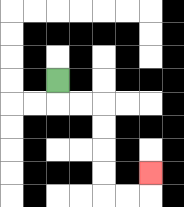{'start': '[2, 3]', 'end': '[6, 7]', 'path_directions': 'D,R,R,D,D,D,D,R,R,U', 'path_coordinates': '[[2, 3], [2, 4], [3, 4], [4, 4], [4, 5], [4, 6], [4, 7], [4, 8], [5, 8], [6, 8], [6, 7]]'}